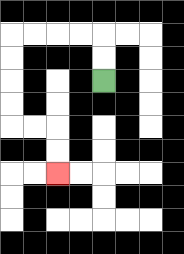{'start': '[4, 3]', 'end': '[2, 7]', 'path_directions': 'U,U,L,L,L,L,D,D,D,D,R,R,D,D', 'path_coordinates': '[[4, 3], [4, 2], [4, 1], [3, 1], [2, 1], [1, 1], [0, 1], [0, 2], [0, 3], [0, 4], [0, 5], [1, 5], [2, 5], [2, 6], [2, 7]]'}